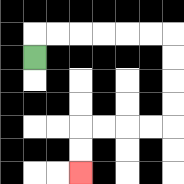{'start': '[1, 2]', 'end': '[3, 7]', 'path_directions': 'U,R,R,R,R,R,R,D,D,D,D,L,L,L,L,D,D', 'path_coordinates': '[[1, 2], [1, 1], [2, 1], [3, 1], [4, 1], [5, 1], [6, 1], [7, 1], [7, 2], [7, 3], [7, 4], [7, 5], [6, 5], [5, 5], [4, 5], [3, 5], [3, 6], [3, 7]]'}